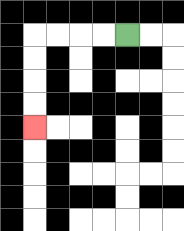{'start': '[5, 1]', 'end': '[1, 5]', 'path_directions': 'L,L,L,L,D,D,D,D', 'path_coordinates': '[[5, 1], [4, 1], [3, 1], [2, 1], [1, 1], [1, 2], [1, 3], [1, 4], [1, 5]]'}